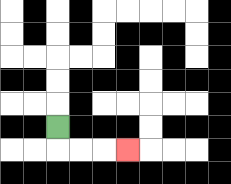{'start': '[2, 5]', 'end': '[5, 6]', 'path_directions': 'D,R,R,R', 'path_coordinates': '[[2, 5], [2, 6], [3, 6], [4, 6], [5, 6]]'}